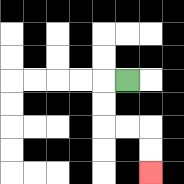{'start': '[5, 3]', 'end': '[6, 7]', 'path_directions': 'L,D,D,R,R,D,D', 'path_coordinates': '[[5, 3], [4, 3], [4, 4], [4, 5], [5, 5], [6, 5], [6, 6], [6, 7]]'}